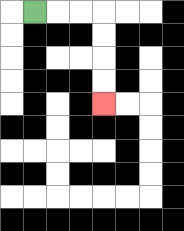{'start': '[1, 0]', 'end': '[4, 4]', 'path_directions': 'R,R,R,D,D,D,D', 'path_coordinates': '[[1, 0], [2, 0], [3, 0], [4, 0], [4, 1], [4, 2], [4, 3], [4, 4]]'}